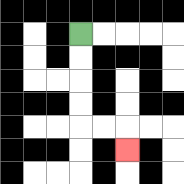{'start': '[3, 1]', 'end': '[5, 6]', 'path_directions': 'D,D,D,D,R,R,D', 'path_coordinates': '[[3, 1], [3, 2], [3, 3], [3, 4], [3, 5], [4, 5], [5, 5], [5, 6]]'}